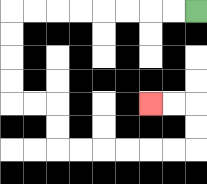{'start': '[8, 0]', 'end': '[6, 4]', 'path_directions': 'L,L,L,L,L,L,L,L,D,D,D,D,R,R,D,D,R,R,R,R,R,R,U,U,L,L', 'path_coordinates': '[[8, 0], [7, 0], [6, 0], [5, 0], [4, 0], [3, 0], [2, 0], [1, 0], [0, 0], [0, 1], [0, 2], [0, 3], [0, 4], [1, 4], [2, 4], [2, 5], [2, 6], [3, 6], [4, 6], [5, 6], [6, 6], [7, 6], [8, 6], [8, 5], [8, 4], [7, 4], [6, 4]]'}